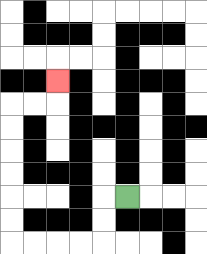{'start': '[5, 8]', 'end': '[2, 3]', 'path_directions': 'L,D,D,L,L,L,L,U,U,U,U,U,U,R,R,U', 'path_coordinates': '[[5, 8], [4, 8], [4, 9], [4, 10], [3, 10], [2, 10], [1, 10], [0, 10], [0, 9], [0, 8], [0, 7], [0, 6], [0, 5], [0, 4], [1, 4], [2, 4], [2, 3]]'}